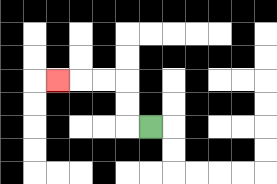{'start': '[6, 5]', 'end': '[2, 3]', 'path_directions': 'L,U,U,L,L,L', 'path_coordinates': '[[6, 5], [5, 5], [5, 4], [5, 3], [4, 3], [3, 3], [2, 3]]'}